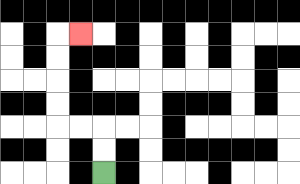{'start': '[4, 7]', 'end': '[3, 1]', 'path_directions': 'U,U,L,L,U,U,U,U,R', 'path_coordinates': '[[4, 7], [4, 6], [4, 5], [3, 5], [2, 5], [2, 4], [2, 3], [2, 2], [2, 1], [3, 1]]'}